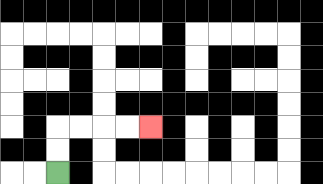{'start': '[2, 7]', 'end': '[6, 5]', 'path_directions': 'U,U,R,R,R,R', 'path_coordinates': '[[2, 7], [2, 6], [2, 5], [3, 5], [4, 5], [5, 5], [6, 5]]'}